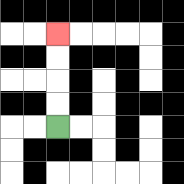{'start': '[2, 5]', 'end': '[2, 1]', 'path_directions': 'U,U,U,U', 'path_coordinates': '[[2, 5], [2, 4], [2, 3], [2, 2], [2, 1]]'}